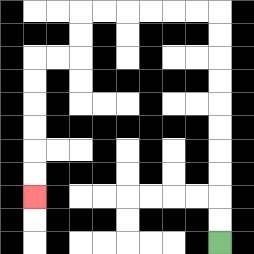{'start': '[9, 10]', 'end': '[1, 8]', 'path_directions': 'U,U,U,U,U,U,U,U,U,U,L,L,L,L,L,L,D,D,L,L,D,D,D,D,D,D', 'path_coordinates': '[[9, 10], [9, 9], [9, 8], [9, 7], [9, 6], [9, 5], [9, 4], [9, 3], [9, 2], [9, 1], [9, 0], [8, 0], [7, 0], [6, 0], [5, 0], [4, 0], [3, 0], [3, 1], [3, 2], [2, 2], [1, 2], [1, 3], [1, 4], [1, 5], [1, 6], [1, 7], [1, 8]]'}